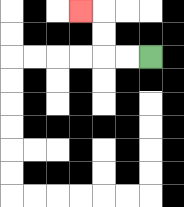{'start': '[6, 2]', 'end': '[3, 0]', 'path_directions': 'L,L,U,U,L', 'path_coordinates': '[[6, 2], [5, 2], [4, 2], [4, 1], [4, 0], [3, 0]]'}